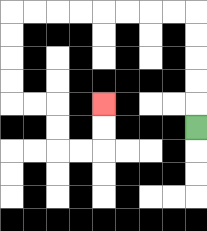{'start': '[8, 5]', 'end': '[4, 4]', 'path_directions': 'U,U,U,U,U,L,L,L,L,L,L,L,L,D,D,D,D,R,R,D,D,R,R,U,U', 'path_coordinates': '[[8, 5], [8, 4], [8, 3], [8, 2], [8, 1], [8, 0], [7, 0], [6, 0], [5, 0], [4, 0], [3, 0], [2, 0], [1, 0], [0, 0], [0, 1], [0, 2], [0, 3], [0, 4], [1, 4], [2, 4], [2, 5], [2, 6], [3, 6], [4, 6], [4, 5], [4, 4]]'}